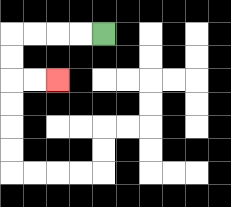{'start': '[4, 1]', 'end': '[2, 3]', 'path_directions': 'L,L,L,L,D,D,R,R', 'path_coordinates': '[[4, 1], [3, 1], [2, 1], [1, 1], [0, 1], [0, 2], [0, 3], [1, 3], [2, 3]]'}